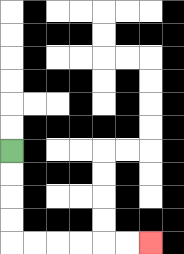{'start': '[0, 6]', 'end': '[6, 10]', 'path_directions': 'D,D,D,D,R,R,R,R,R,R', 'path_coordinates': '[[0, 6], [0, 7], [0, 8], [0, 9], [0, 10], [1, 10], [2, 10], [3, 10], [4, 10], [5, 10], [6, 10]]'}